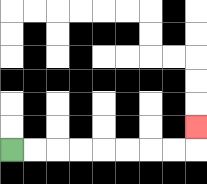{'start': '[0, 6]', 'end': '[8, 5]', 'path_directions': 'R,R,R,R,R,R,R,R,U', 'path_coordinates': '[[0, 6], [1, 6], [2, 6], [3, 6], [4, 6], [5, 6], [6, 6], [7, 6], [8, 6], [8, 5]]'}